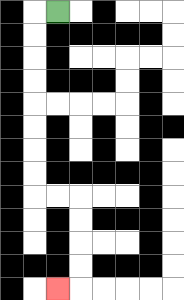{'start': '[2, 0]', 'end': '[2, 12]', 'path_directions': 'L,D,D,D,D,D,D,D,D,R,R,D,D,D,D,L', 'path_coordinates': '[[2, 0], [1, 0], [1, 1], [1, 2], [1, 3], [1, 4], [1, 5], [1, 6], [1, 7], [1, 8], [2, 8], [3, 8], [3, 9], [3, 10], [3, 11], [3, 12], [2, 12]]'}